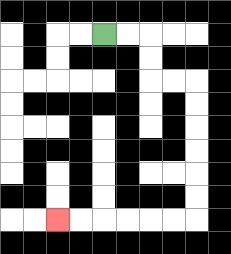{'start': '[4, 1]', 'end': '[2, 9]', 'path_directions': 'R,R,D,D,R,R,D,D,D,D,D,D,L,L,L,L,L,L', 'path_coordinates': '[[4, 1], [5, 1], [6, 1], [6, 2], [6, 3], [7, 3], [8, 3], [8, 4], [8, 5], [8, 6], [8, 7], [8, 8], [8, 9], [7, 9], [6, 9], [5, 9], [4, 9], [3, 9], [2, 9]]'}